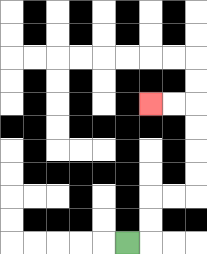{'start': '[5, 10]', 'end': '[6, 4]', 'path_directions': 'R,U,U,R,R,U,U,U,U,L,L', 'path_coordinates': '[[5, 10], [6, 10], [6, 9], [6, 8], [7, 8], [8, 8], [8, 7], [8, 6], [8, 5], [8, 4], [7, 4], [6, 4]]'}